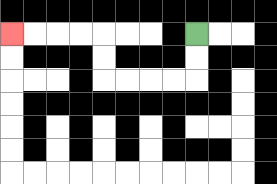{'start': '[8, 1]', 'end': '[0, 1]', 'path_directions': 'D,D,L,L,L,L,U,U,L,L,L,L', 'path_coordinates': '[[8, 1], [8, 2], [8, 3], [7, 3], [6, 3], [5, 3], [4, 3], [4, 2], [4, 1], [3, 1], [2, 1], [1, 1], [0, 1]]'}